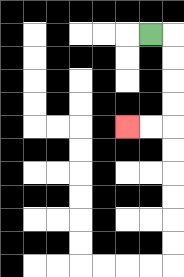{'start': '[6, 1]', 'end': '[5, 5]', 'path_directions': 'R,D,D,D,D,L,L', 'path_coordinates': '[[6, 1], [7, 1], [7, 2], [7, 3], [7, 4], [7, 5], [6, 5], [5, 5]]'}